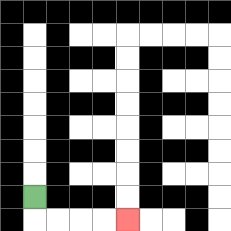{'start': '[1, 8]', 'end': '[5, 9]', 'path_directions': 'D,R,R,R,R', 'path_coordinates': '[[1, 8], [1, 9], [2, 9], [3, 9], [4, 9], [5, 9]]'}